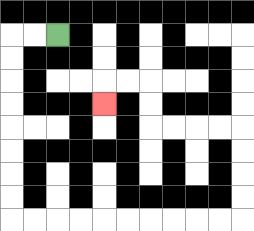{'start': '[2, 1]', 'end': '[4, 4]', 'path_directions': 'L,L,D,D,D,D,D,D,D,D,R,R,R,R,R,R,R,R,R,R,U,U,U,U,L,L,L,L,U,U,L,L,D', 'path_coordinates': '[[2, 1], [1, 1], [0, 1], [0, 2], [0, 3], [0, 4], [0, 5], [0, 6], [0, 7], [0, 8], [0, 9], [1, 9], [2, 9], [3, 9], [4, 9], [5, 9], [6, 9], [7, 9], [8, 9], [9, 9], [10, 9], [10, 8], [10, 7], [10, 6], [10, 5], [9, 5], [8, 5], [7, 5], [6, 5], [6, 4], [6, 3], [5, 3], [4, 3], [4, 4]]'}